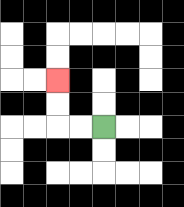{'start': '[4, 5]', 'end': '[2, 3]', 'path_directions': 'L,L,U,U', 'path_coordinates': '[[4, 5], [3, 5], [2, 5], [2, 4], [2, 3]]'}